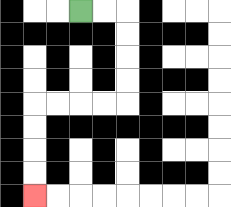{'start': '[3, 0]', 'end': '[1, 8]', 'path_directions': 'R,R,D,D,D,D,L,L,L,L,D,D,D,D', 'path_coordinates': '[[3, 0], [4, 0], [5, 0], [5, 1], [5, 2], [5, 3], [5, 4], [4, 4], [3, 4], [2, 4], [1, 4], [1, 5], [1, 6], [1, 7], [1, 8]]'}